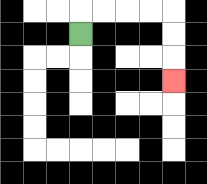{'start': '[3, 1]', 'end': '[7, 3]', 'path_directions': 'U,R,R,R,R,D,D,D', 'path_coordinates': '[[3, 1], [3, 0], [4, 0], [5, 0], [6, 0], [7, 0], [7, 1], [7, 2], [7, 3]]'}